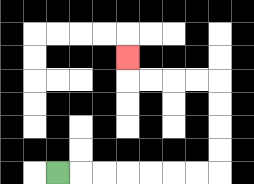{'start': '[2, 7]', 'end': '[5, 2]', 'path_directions': 'R,R,R,R,R,R,R,U,U,U,U,L,L,L,L,U', 'path_coordinates': '[[2, 7], [3, 7], [4, 7], [5, 7], [6, 7], [7, 7], [8, 7], [9, 7], [9, 6], [9, 5], [9, 4], [9, 3], [8, 3], [7, 3], [6, 3], [5, 3], [5, 2]]'}